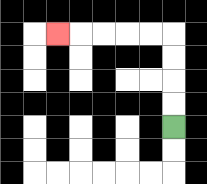{'start': '[7, 5]', 'end': '[2, 1]', 'path_directions': 'U,U,U,U,L,L,L,L,L', 'path_coordinates': '[[7, 5], [7, 4], [7, 3], [7, 2], [7, 1], [6, 1], [5, 1], [4, 1], [3, 1], [2, 1]]'}